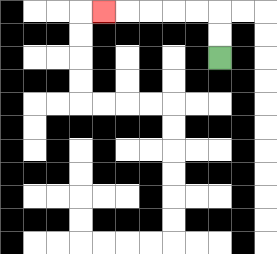{'start': '[9, 2]', 'end': '[4, 0]', 'path_directions': 'U,U,L,L,L,L,L', 'path_coordinates': '[[9, 2], [9, 1], [9, 0], [8, 0], [7, 0], [6, 0], [5, 0], [4, 0]]'}